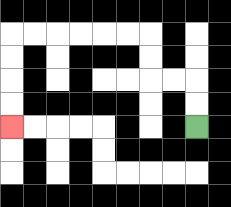{'start': '[8, 5]', 'end': '[0, 5]', 'path_directions': 'U,U,L,L,U,U,L,L,L,L,L,L,D,D,D,D', 'path_coordinates': '[[8, 5], [8, 4], [8, 3], [7, 3], [6, 3], [6, 2], [6, 1], [5, 1], [4, 1], [3, 1], [2, 1], [1, 1], [0, 1], [0, 2], [0, 3], [0, 4], [0, 5]]'}